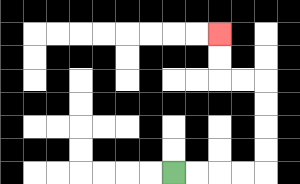{'start': '[7, 7]', 'end': '[9, 1]', 'path_directions': 'R,R,R,R,U,U,U,U,L,L,U,U', 'path_coordinates': '[[7, 7], [8, 7], [9, 7], [10, 7], [11, 7], [11, 6], [11, 5], [11, 4], [11, 3], [10, 3], [9, 3], [9, 2], [9, 1]]'}